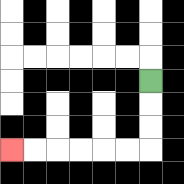{'start': '[6, 3]', 'end': '[0, 6]', 'path_directions': 'D,D,D,L,L,L,L,L,L', 'path_coordinates': '[[6, 3], [6, 4], [6, 5], [6, 6], [5, 6], [4, 6], [3, 6], [2, 6], [1, 6], [0, 6]]'}